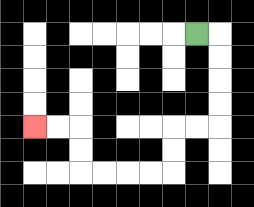{'start': '[8, 1]', 'end': '[1, 5]', 'path_directions': 'R,D,D,D,D,L,L,D,D,L,L,L,L,U,U,L,L', 'path_coordinates': '[[8, 1], [9, 1], [9, 2], [9, 3], [9, 4], [9, 5], [8, 5], [7, 5], [7, 6], [7, 7], [6, 7], [5, 7], [4, 7], [3, 7], [3, 6], [3, 5], [2, 5], [1, 5]]'}